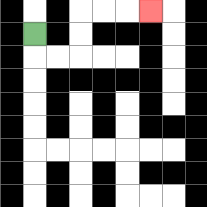{'start': '[1, 1]', 'end': '[6, 0]', 'path_directions': 'D,R,R,U,U,R,R,R', 'path_coordinates': '[[1, 1], [1, 2], [2, 2], [3, 2], [3, 1], [3, 0], [4, 0], [5, 0], [6, 0]]'}